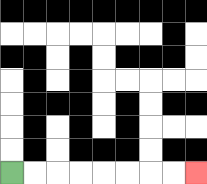{'start': '[0, 7]', 'end': '[8, 7]', 'path_directions': 'R,R,R,R,R,R,R,R', 'path_coordinates': '[[0, 7], [1, 7], [2, 7], [3, 7], [4, 7], [5, 7], [6, 7], [7, 7], [8, 7]]'}